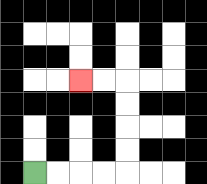{'start': '[1, 7]', 'end': '[3, 3]', 'path_directions': 'R,R,R,R,U,U,U,U,L,L', 'path_coordinates': '[[1, 7], [2, 7], [3, 7], [4, 7], [5, 7], [5, 6], [5, 5], [5, 4], [5, 3], [4, 3], [3, 3]]'}